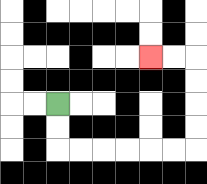{'start': '[2, 4]', 'end': '[6, 2]', 'path_directions': 'D,D,R,R,R,R,R,R,U,U,U,U,L,L', 'path_coordinates': '[[2, 4], [2, 5], [2, 6], [3, 6], [4, 6], [5, 6], [6, 6], [7, 6], [8, 6], [8, 5], [8, 4], [8, 3], [8, 2], [7, 2], [6, 2]]'}